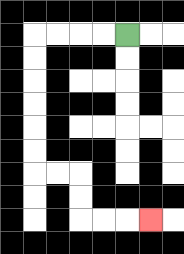{'start': '[5, 1]', 'end': '[6, 9]', 'path_directions': 'L,L,L,L,D,D,D,D,D,D,R,R,D,D,R,R,R', 'path_coordinates': '[[5, 1], [4, 1], [3, 1], [2, 1], [1, 1], [1, 2], [1, 3], [1, 4], [1, 5], [1, 6], [1, 7], [2, 7], [3, 7], [3, 8], [3, 9], [4, 9], [5, 9], [6, 9]]'}